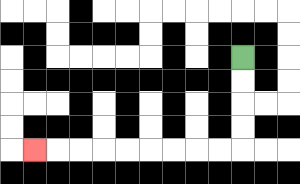{'start': '[10, 2]', 'end': '[1, 6]', 'path_directions': 'D,D,D,D,L,L,L,L,L,L,L,L,L', 'path_coordinates': '[[10, 2], [10, 3], [10, 4], [10, 5], [10, 6], [9, 6], [8, 6], [7, 6], [6, 6], [5, 6], [4, 6], [3, 6], [2, 6], [1, 6]]'}